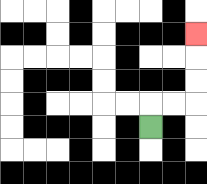{'start': '[6, 5]', 'end': '[8, 1]', 'path_directions': 'U,R,R,U,U,U', 'path_coordinates': '[[6, 5], [6, 4], [7, 4], [8, 4], [8, 3], [8, 2], [8, 1]]'}